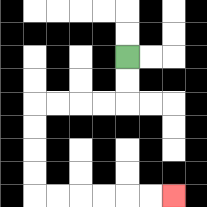{'start': '[5, 2]', 'end': '[7, 8]', 'path_directions': 'D,D,L,L,L,L,D,D,D,D,R,R,R,R,R,R', 'path_coordinates': '[[5, 2], [5, 3], [5, 4], [4, 4], [3, 4], [2, 4], [1, 4], [1, 5], [1, 6], [1, 7], [1, 8], [2, 8], [3, 8], [4, 8], [5, 8], [6, 8], [7, 8]]'}